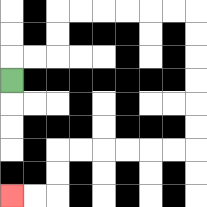{'start': '[0, 3]', 'end': '[0, 8]', 'path_directions': 'U,R,R,U,U,R,R,R,R,R,R,D,D,D,D,D,D,L,L,L,L,L,L,D,D,L,L', 'path_coordinates': '[[0, 3], [0, 2], [1, 2], [2, 2], [2, 1], [2, 0], [3, 0], [4, 0], [5, 0], [6, 0], [7, 0], [8, 0], [8, 1], [8, 2], [8, 3], [8, 4], [8, 5], [8, 6], [7, 6], [6, 6], [5, 6], [4, 6], [3, 6], [2, 6], [2, 7], [2, 8], [1, 8], [0, 8]]'}